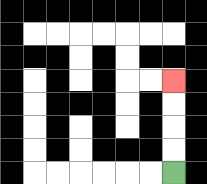{'start': '[7, 7]', 'end': '[7, 3]', 'path_directions': 'U,U,U,U', 'path_coordinates': '[[7, 7], [7, 6], [7, 5], [7, 4], [7, 3]]'}